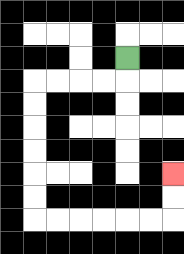{'start': '[5, 2]', 'end': '[7, 7]', 'path_directions': 'D,L,L,L,L,D,D,D,D,D,D,R,R,R,R,R,R,U,U', 'path_coordinates': '[[5, 2], [5, 3], [4, 3], [3, 3], [2, 3], [1, 3], [1, 4], [1, 5], [1, 6], [1, 7], [1, 8], [1, 9], [2, 9], [3, 9], [4, 9], [5, 9], [6, 9], [7, 9], [7, 8], [7, 7]]'}